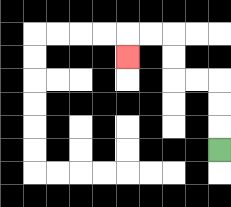{'start': '[9, 6]', 'end': '[5, 2]', 'path_directions': 'U,U,U,L,L,U,U,L,L,D', 'path_coordinates': '[[9, 6], [9, 5], [9, 4], [9, 3], [8, 3], [7, 3], [7, 2], [7, 1], [6, 1], [5, 1], [5, 2]]'}